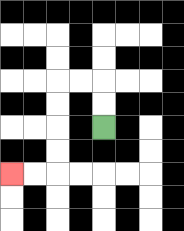{'start': '[4, 5]', 'end': '[0, 7]', 'path_directions': 'U,U,L,L,D,D,D,D,L,L', 'path_coordinates': '[[4, 5], [4, 4], [4, 3], [3, 3], [2, 3], [2, 4], [2, 5], [2, 6], [2, 7], [1, 7], [0, 7]]'}